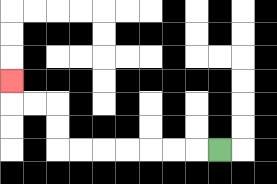{'start': '[9, 6]', 'end': '[0, 3]', 'path_directions': 'L,L,L,L,L,L,L,U,U,L,L,U', 'path_coordinates': '[[9, 6], [8, 6], [7, 6], [6, 6], [5, 6], [4, 6], [3, 6], [2, 6], [2, 5], [2, 4], [1, 4], [0, 4], [0, 3]]'}